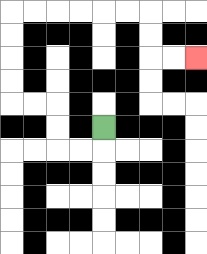{'start': '[4, 5]', 'end': '[8, 2]', 'path_directions': 'D,L,L,U,U,L,L,U,U,U,U,R,R,R,R,R,R,D,D,R,R', 'path_coordinates': '[[4, 5], [4, 6], [3, 6], [2, 6], [2, 5], [2, 4], [1, 4], [0, 4], [0, 3], [0, 2], [0, 1], [0, 0], [1, 0], [2, 0], [3, 0], [4, 0], [5, 0], [6, 0], [6, 1], [6, 2], [7, 2], [8, 2]]'}